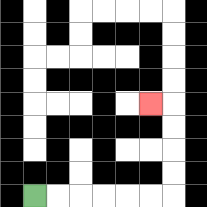{'start': '[1, 8]', 'end': '[6, 4]', 'path_directions': 'R,R,R,R,R,R,U,U,U,U,L', 'path_coordinates': '[[1, 8], [2, 8], [3, 8], [4, 8], [5, 8], [6, 8], [7, 8], [7, 7], [7, 6], [7, 5], [7, 4], [6, 4]]'}